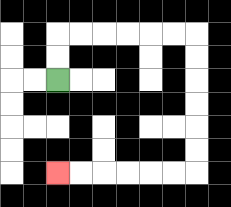{'start': '[2, 3]', 'end': '[2, 7]', 'path_directions': 'U,U,R,R,R,R,R,R,D,D,D,D,D,D,L,L,L,L,L,L', 'path_coordinates': '[[2, 3], [2, 2], [2, 1], [3, 1], [4, 1], [5, 1], [6, 1], [7, 1], [8, 1], [8, 2], [8, 3], [8, 4], [8, 5], [8, 6], [8, 7], [7, 7], [6, 7], [5, 7], [4, 7], [3, 7], [2, 7]]'}